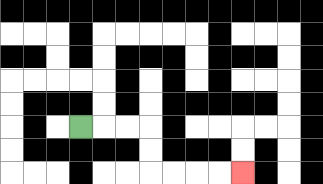{'start': '[3, 5]', 'end': '[10, 7]', 'path_directions': 'R,R,R,D,D,R,R,R,R', 'path_coordinates': '[[3, 5], [4, 5], [5, 5], [6, 5], [6, 6], [6, 7], [7, 7], [8, 7], [9, 7], [10, 7]]'}